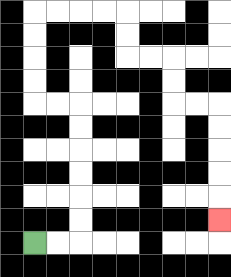{'start': '[1, 10]', 'end': '[9, 9]', 'path_directions': 'R,R,U,U,U,U,U,U,L,L,U,U,U,U,R,R,R,R,D,D,R,R,D,D,R,R,D,D,D,D,D', 'path_coordinates': '[[1, 10], [2, 10], [3, 10], [3, 9], [3, 8], [3, 7], [3, 6], [3, 5], [3, 4], [2, 4], [1, 4], [1, 3], [1, 2], [1, 1], [1, 0], [2, 0], [3, 0], [4, 0], [5, 0], [5, 1], [5, 2], [6, 2], [7, 2], [7, 3], [7, 4], [8, 4], [9, 4], [9, 5], [9, 6], [9, 7], [9, 8], [9, 9]]'}